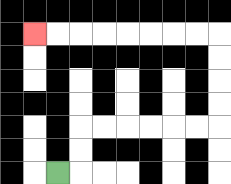{'start': '[2, 7]', 'end': '[1, 1]', 'path_directions': 'R,U,U,R,R,R,R,R,R,U,U,U,U,L,L,L,L,L,L,L,L', 'path_coordinates': '[[2, 7], [3, 7], [3, 6], [3, 5], [4, 5], [5, 5], [6, 5], [7, 5], [8, 5], [9, 5], [9, 4], [9, 3], [9, 2], [9, 1], [8, 1], [7, 1], [6, 1], [5, 1], [4, 1], [3, 1], [2, 1], [1, 1]]'}